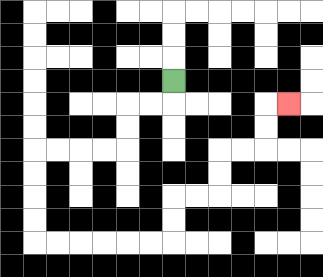{'start': '[7, 3]', 'end': '[12, 4]', 'path_directions': 'D,L,L,D,D,L,L,L,L,D,D,D,D,R,R,R,R,R,R,U,U,R,R,U,U,R,R,U,U,R', 'path_coordinates': '[[7, 3], [7, 4], [6, 4], [5, 4], [5, 5], [5, 6], [4, 6], [3, 6], [2, 6], [1, 6], [1, 7], [1, 8], [1, 9], [1, 10], [2, 10], [3, 10], [4, 10], [5, 10], [6, 10], [7, 10], [7, 9], [7, 8], [8, 8], [9, 8], [9, 7], [9, 6], [10, 6], [11, 6], [11, 5], [11, 4], [12, 4]]'}